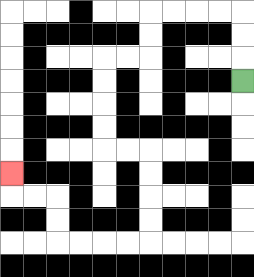{'start': '[10, 3]', 'end': '[0, 7]', 'path_directions': 'U,U,U,L,L,L,L,D,D,L,L,D,D,D,D,R,R,D,D,D,D,L,L,L,L,U,U,L,L,U', 'path_coordinates': '[[10, 3], [10, 2], [10, 1], [10, 0], [9, 0], [8, 0], [7, 0], [6, 0], [6, 1], [6, 2], [5, 2], [4, 2], [4, 3], [4, 4], [4, 5], [4, 6], [5, 6], [6, 6], [6, 7], [6, 8], [6, 9], [6, 10], [5, 10], [4, 10], [3, 10], [2, 10], [2, 9], [2, 8], [1, 8], [0, 8], [0, 7]]'}